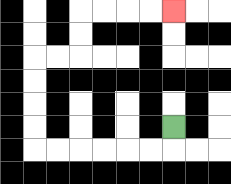{'start': '[7, 5]', 'end': '[7, 0]', 'path_directions': 'D,L,L,L,L,L,L,U,U,U,U,R,R,U,U,R,R,R,R', 'path_coordinates': '[[7, 5], [7, 6], [6, 6], [5, 6], [4, 6], [3, 6], [2, 6], [1, 6], [1, 5], [1, 4], [1, 3], [1, 2], [2, 2], [3, 2], [3, 1], [3, 0], [4, 0], [5, 0], [6, 0], [7, 0]]'}